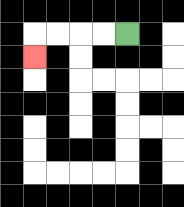{'start': '[5, 1]', 'end': '[1, 2]', 'path_directions': 'L,L,L,L,D', 'path_coordinates': '[[5, 1], [4, 1], [3, 1], [2, 1], [1, 1], [1, 2]]'}